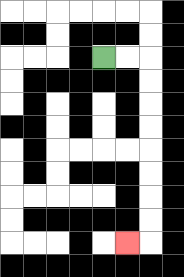{'start': '[4, 2]', 'end': '[5, 10]', 'path_directions': 'R,R,D,D,D,D,D,D,D,D,L', 'path_coordinates': '[[4, 2], [5, 2], [6, 2], [6, 3], [6, 4], [6, 5], [6, 6], [6, 7], [6, 8], [6, 9], [6, 10], [5, 10]]'}